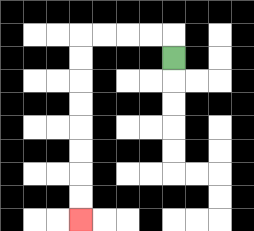{'start': '[7, 2]', 'end': '[3, 9]', 'path_directions': 'U,L,L,L,L,D,D,D,D,D,D,D,D', 'path_coordinates': '[[7, 2], [7, 1], [6, 1], [5, 1], [4, 1], [3, 1], [3, 2], [3, 3], [3, 4], [3, 5], [3, 6], [3, 7], [3, 8], [3, 9]]'}